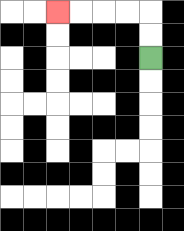{'start': '[6, 2]', 'end': '[2, 0]', 'path_directions': 'U,U,L,L,L,L', 'path_coordinates': '[[6, 2], [6, 1], [6, 0], [5, 0], [4, 0], [3, 0], [2, 0]]'}